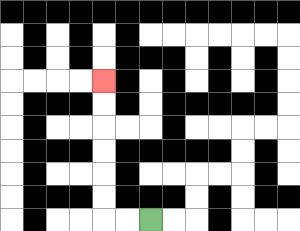{'start': '[6, 9]', 'end': '[4, 3]', 'path_directions': 'L,L,U,U,U,U,U,U', 'path_coordinates': '[[6, 9], [5, 9], [4, 9], [4, 8], [4, 7], [4, 6], [4, 5], [4, 4], [4, 3]]'}